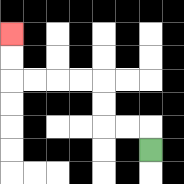{'start': '[6, 6]', 'end': '[0, 1]', 'path_directions': 'U,L,L,U,U,L,L,L,L,U,U', 'path_coordinates': '[[6, 6], [6, 5], [5, 5], [4, 5], [4, 4], [4, 3], [3, 3], [2, 3], [1, 3], [0, 3], [0, 2], [0, 1]]'}